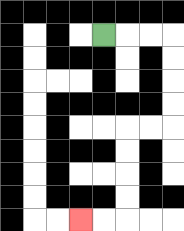{'start': '[4, 1]', 'end': '[3, 9]', 'path_directions': 'R,R,R,D,D,D,D,L,L,D,D,D,D,L,L', 'path_coordinates': '[[4, 1], [5, 1], [6, 1], [7, 1], [7, 2], [7, 3], [7, 4], [7, 5], [6, 5], [5, 5], [5, 6], [5, 7], [5, 8], [5, 9], [4, 9], [3, 9]]'}